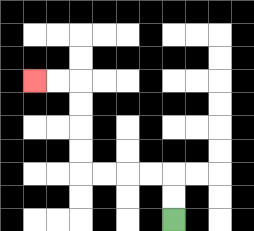{'start': '[7, 9]', 'end': '[1, 3]', 'path_directions': 'U,U,L,L,L,L,U,U,U,U,L,L', 'path_coordinates': '[[7, 9], [7, 8], [7, 7], [6, 7], [5, 7], [4, 7], [3, 7], [3, 6], [3, 5], [3, 4], [3, 3], [2, 3], [1, 3]]'}